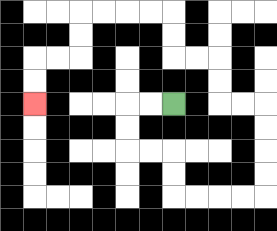{'start': '[7, 4]', 'end': '[1, 4]', 'path_directions': 'L,L,D,D,R,R,D,D,R,R,R,R,U,U,U,U,L,L,U,U,L,L,U,U,L,L,L,L,D,D,L,L,D,D', 'path_coordinates': '[[7, 4], [6, 4], [5, 4], [5, 5], [5, 6], [6, 6], [7, 6], [7, 7], [7, 8], [8, 8], [9, 8], [10, 8], [11, 8], [11, 7], [11, 6], [11, 5], [11, 4], [10, 4], [9, 4], [9, 3], [9, 2], [8, 2], [7, 2], [7, 1], [7, 0], [6, 0], [5, 0], [4, 0], [3, 0], [3, 1], [3, 2], [2, 2], [1, 2], [1, 3], [1, 4]]'}